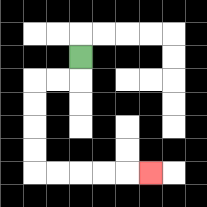{'start': '[3, 2]', 'end': '[6, 7]', 'path_directions': 'D,L,L,D,D,D,D,R,R,R,R,R', 'path_coordinates': '[[3, 2], [3, 3], [2, 3], [1, 3], [1, 4], [1, 5], [1, 6], [1, 7], [2, 7], [3, 7], [4, 7], [5, 7], [6, 7]]'}